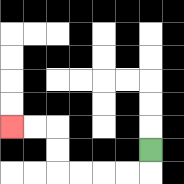{'start': '[6, 6]', 'end': '[0, 5]', 'path_directions': 'D,L,L,L,L,U,U,L,L', 'path_coordinates': '[[6, 6], [6, 7], [5, 7], [4, 7], [3, 7], [2, 7], [2, 6], [2, 5], [1, 5], [0, 5]]'}